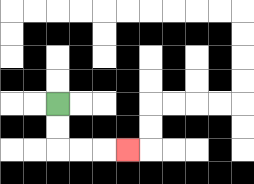{'start': '[2, 4]', 'end': '[5, 6]', 'path_directions': 'D,D,R,R,R', 'path_coordinates': '[[2, 4], [2, 5], [2, 6], [3, 6], [4, 6], [5, 6]]'}